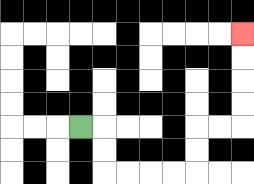{'start': '[3, 5]', 'end': '[10, 1]', 'path_directions': 'R,D,D,R,R,R,R,U,U,R,R,U,U,U,U', 'path_coordinates': '[[3, 5], [4, 5], [4, 6], [4, 7], [5, 7], [6, 7], [7, 7], [8, 7], [8, 6], [8, 5], [9, 5], [10, 5], [10, 4], [10, 3], [10, 2], [10, 1]]'}